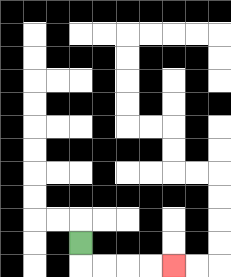{'start': '[3, 10]', 'end': '[7, 11]', 'path_directions': 'D,R,R,R,R', 'path_coordinates': '[[3, 10], [3, 11], [4, 11], [5, 11], [6, 11], [7, 11]]'}